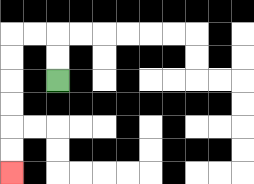{'start': '[2, 3]', 'end': '[0, 7]', 'path_directions': 'U,U,L,L,D,D,D,D,D,D', 'path_coordinates': '[[2, 3], [2, 2], [2, 1], [1, 1], [0, 1], [0, 2], [0, 3], [0, 4], [0, 5], [0, 6], [0, 7]]'}